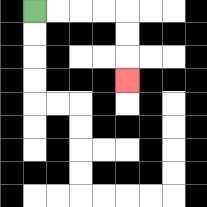{'start': '[1, 0]', 'end': '[5, 3]', 'path_directions': 'R,R,R,R,D,D,D', 'path_coordinates': '[[1, 0], [2, 0], [3, 0], [4, 0], [5, 0], [5, 1], [5, 2], [5, 3]]'}